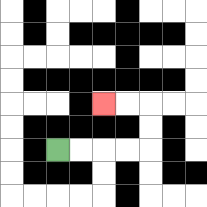{'start': '[2, 6]', 'end': '[4, 4]', 'path_directions': 'R,R,R,R,U,U,L,L', 'path_coordinates': '[[2, 6], [3, 6], [4, 6], [5, 6], [6, 6], [6, 5], [6, 4], [5, 4], [4, 4]]'}